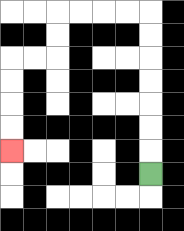{'start': '[6, 7]', 'end': '[0, 6]', 'path_directions': 'U,U,U,U,U,U,U,L,L,L,L,D,D,L,L,D,D,D,D', 'path_coordinates': '[[6, 7], [6, 6], [6, 5], [6, 4], [6, 3], [6, 2], [6, 1], [6, 0], [5, 0], [4, 0], [3, 0], [2, 0], [2, 1], [2, 2], [1, 2], [0, 2], [0, 3], [0, 4], [0, 5], [0, 6]]'}